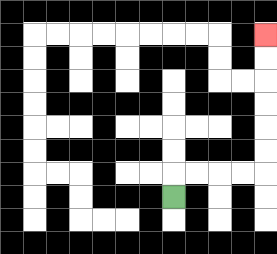{'start': '[7, 8]', 'end': '[11, 1]', 'path_directions': 'U,R,R,R,R,U,U,U,U,U,U', 'path_coordinates': '[[7, 8], [7, 7], [8, 7], [9, 7], [10, 7], [11, 7], [11, 6], [11, 5], [11, 4], [11, 3], [11, 2], [11, 1]]'}